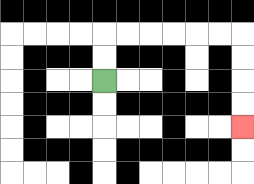{'start': '[4, 3]', 'end': '[10, 5]', 'path_directions': 'U,U,R,R,R,R,R,R,D,D,D,D', 'path_coordinates': '[[4, 3], [4, 2], [4, 1], [5, 1], [6, 1], [7, 1], [8, 1], [9, 1], [10, 1], [10, 2], [10, 3], [10, 4], [10, 5]]'}